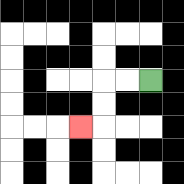{'start': '[6, 3]', 'end': '[3, 5]', 'path_directions': 'L,L,D,D,L', 'path_coordinates': '[[6, 3], [5, 3], [4, 3], [4, 4], [4, 5], [3, 5]]'}